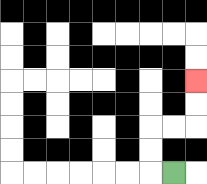{'start': '[7, 7]', 'end': '[8, 3]', 'path_directions': 'L,U,U,R,R,U,U', 'path_coordinates': '[[7, 7], [6, 7], [6, 6], [6, 5], [7, 5], [8, 5], [8, 4], [8, 3]]'}